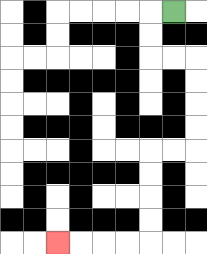{'start': '[7, 0]', 'end': '[2, 10]', 'path_directions': 'L,D,D,R,R,D,D,D,D,L,L,D,D,D,D,L,L,L,L', 'path_coordinates': '[[7, 0], [6, 0], [6, 1], [6, 2], [7, 2], [8, 2], [8, 3], [8, 4], [8, 5], [8, 6], [7, 6], [6, 6], [6, 7], [6, 8], [6, 9], [6, 10], [5, 10], [4, 10], [3, 10], [2, 10]]'}